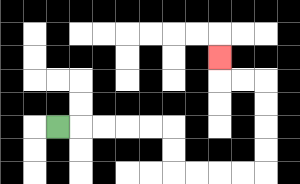{'start': '[2, 5]', 'end': '[9, 2]', 'path_directions': 'R,R,R,R,R,D,D,R,R,R,R,U,U,U,U,L,L,U', 'path_coordinates': '[[2, 5], [3, 5], [4, 5], [5, 5], [6, 5], [7, 5], [7, 6], [7, 7], [8, 7], [9, 7], [10, 7], [11, 7], [11, 6], [11, 5], [11, 4], [11, 3], [10, 3], [9, 3], [9, 2]]'}